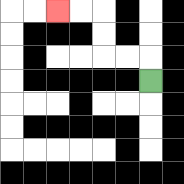{'start': '[6, 3]', 'end': '[2, 0]', 'path_directions': 'U,L,L,U,U,L,L', 'path_coordinates': '[[6, 3], [6, 2], [5, 2], [4, 2], [4, 1], [4, 0], [3, 0], [2, 0]]'}